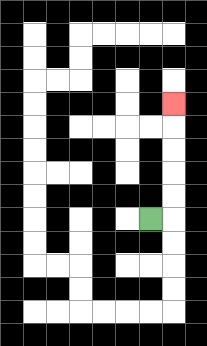{'start': '[6, 9]', 'end': '[7, 4]', 'path_directions': 'R,U,U,U,U,U', 'path_coordinates': '[[6, 9], [7, 9], [7, 8], [7, 7], [7, 6], [7, 5], [7, 4]]'}